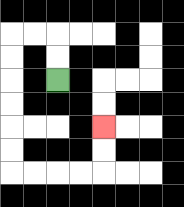{'start': '[2, 3]', 'end': '[4, 5]', 'path_directions': 'U,U,L,L,D,D,D,D,D,D,R,R,R,R,U,U', 'path_coordinates': '[[2, 3], [2, 2], [2, 1], [1, 1], [0, 1], [0, 2], [0, 3], [0, 4], [0, 5], [0, 6], [0, 7], [1, 7], [2, 7], [3, 7], [4, 7], [4, 6], [4, 5]]'}